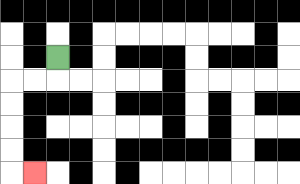{'start': '[2, 2]', 'end': '[1, 7]', 'path_directions': 'D,L,L,D,D,D,D,R', 'path_coordinates': '[[2, 2], [2, 3], [1, 3], [0, 3], [0, 4], [0, 5], [0, 6], [0, 7], [1, 7]]'}